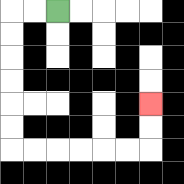{'start': '[2, 0]', 'end': '[6, 4]', 'path_directions': 'L,L,D,D,D,D,D,D,R,R,R,R,R,R,U,U', 'path_coordinates': '[[2, 0], [1, 0], [0, 0], [0, 1], [0, 2], [0, 3], [0, 4], [0, 5], [0, 6], [1, 6], [2, 6], [3, 6], [4, 6], [5, 6], [6, 6], [6, 5], [6, 4]]'}